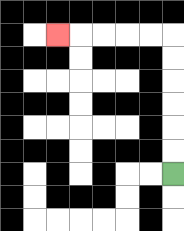{'start': '[7, 7]', 'end': '[2, 1]', 'path_directions': 'U,U,U,U,U,U,L,L,L,L,L', 'path_coordinates': '[[7, 7], [7, 6], [7, 5], [7, 4], [7, 3], [7, 2], [7, 1], [6, 1], [5, 1], [4, 1], [3, 1], [2, 1]]'}